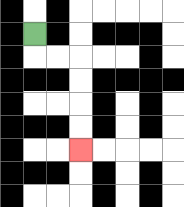{'start': '[1, 1]', 'end': '[3, 6]', 'path_directions': 'D,R,R,D,D,D,D', 'path_coordinates': '[[1, 1], [1, 2], [2, 2], [3, 2], [3, 3], [3, 4], [3, 5], [3, 6]]'}